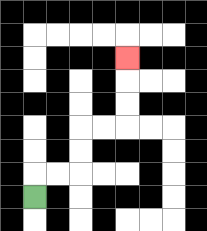{'start': '[1, 8]', 'end': '[5, 2]', 'path_directions': 'U,R,R,U,U,R,R,U,U,U', 'path_coordinates': '[[1, 8], [1, 7], [2, 7], [3, 7], [3, 6], [3, 5], [4, 5], [5, 5], [5, 4], [5, 3], [5, 2]]'}